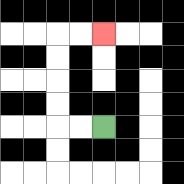{'start': '[4, 5]', 'end': '[4, 1]', 'path_directions': 'L,L,U,U,U,U,R,R', 'path_coordinates': '[[4, 5], [3, 5], [2, 5], [2, 4], [2, 3], [2, 2], [2, 1], [3, 1], [4, 1]]'}